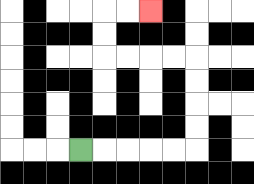{'start': '[3, 6]', 'end': '[6, 0]', 'path_directions': 'R,R,R,R,R,U,U,U,U,L,L,L,L,U,U,R,R', 'path_coordinates': '[[3, 6], [4, 6], [5, 6], [6, 6], [7, 6], [8, 6], [8, 5], [8, 4], [8, 3], [8, 2], [7, 2], [6, 2], [5, 2], [4, 2], [4, 1], [4, 0], [5, 0], [6, 0]]'}